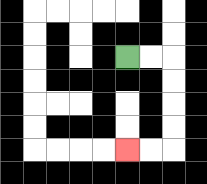{'start': '[5, 2]', 'end': '[5, 6]', 'path_directions': 'R,R,D,D,D,D,L,L', 'path_coordinates': '[[5, 2], [6, 2], [7, 2], [7, 3], [7, 4], [7, 5], [7, 6], [6, 6], [5, 6]]'}